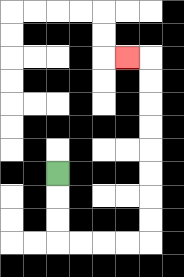{'start': '[2, 7]', 'end': '[5, 2]', 'path_directions': 'D,D,D,R,R,R,R,U,U,U,U,U,U,U,U,L', 'path_coordinates': '[[2, 7], [2, 8], [2, 9], [2, 10], [3, 10], [4, 10], [5, 10], [6, 10], [6, 9], [6, 8], [6, 7], [6, 6], [6, 5], [6, 4], [6, 3], [6, 2], [5, 2]]'}